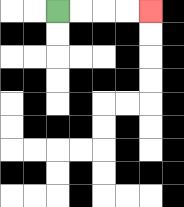{'start': '[2, 0]', 'end': '[6, 0]', 'path_directions': 'R,R,R,R', 'path_coordinates': '[[2, 0], [3, 0], [4, 0], [5, 0], [6, 0]]'}